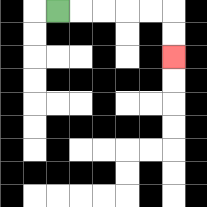{'start': '[2, 0]', 'end': '[7, 2]', 'path_directions': 'R,R,R,R,R,D,D', 'path_coordinates': '[[2, 0], [3, 0], [4, 0], [5, 0], [6, 0], [7, 0], [7, 1], [7, 2]]'}